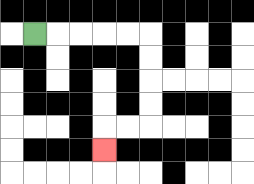{'start': '[1, 1]', 'end': '[4, 6]', 'path_directions': 'R,R,R,R,R,D,D,D,D,L,L,D', 'path_coordinates': '[[1, 1], [2, 1], [3, 1], [4, 1], [5, 1], [6, 1], [6, 2], [6, 3], [6, 4], [6, 5], [5, 5], [4, 5], [4, 6]]'}